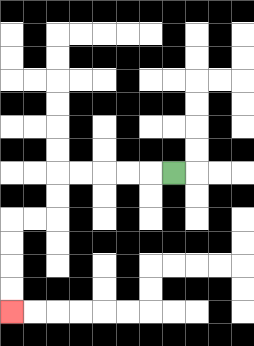{'start': '[7, 7]', 'end': '[0, 13]', 'path_directions': 'L,L,L,L,L,D,D,L,L,D,D,D,D', 'path_coordinates': '[[7, 7], [6, 7], [5, 7], [4, 7], [3, 7], [2, 7], [2, 8], [2, 9], [1, 9], [0, 9], [0, 10], [0, 11], [0, 12], [0, 13]]'}